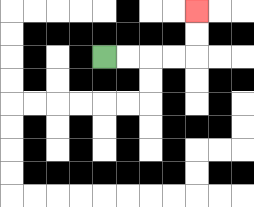{'start': '[4, 2]', 'end': '[8, 0]', 'path_directions': 'R,R,R,R,U,U', 'path_coordinates': '[[4, 2], [5, 2], [6, 2], [7, 2], [8, 2], [8, 1], [8, 0]]'}